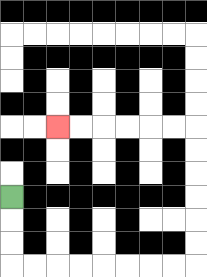{'start': '[0, 8]', 'end': '[2, 5]', 'path_directions': 'D,D,D,R,R,R,R,R,R,R,R,U,U,U,U,U,U,L,L,L,L,L,L', 'path_coordinates': '[[0, 8], [0, 9], [0, 10], [0, 11], [1, 11], [2, 11], [3, 11], [4, 11], [5, 11], [6, 11], [7, 11], [8, 11], [8, 10], [8, 9], [8, 8], [8, 7], [8, 6], [8, 5], [7, 5], [6, 5], [5, 5], [4, 5], [3, 5], [2, 5]]'}